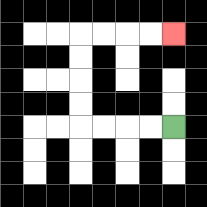{'start': '[7, 5]', 'end': '[7, 1]', 'path_directions': 'L,L,L,L,U,U,U,U,R,R,R,R', 'path_coordinates': '[[7, 5], [6, 5], [5, 5], [4, 5], [3, 5], [3, 4], [3, 3], [3, 2], [3, 1], [4, 1], [5, 1], [6, 1], [7, 1]]'}